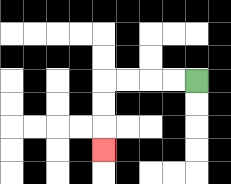{'start': '[8, 3]', 'end': '[4, 6]', 'path_directions': 'L,L,L,L,D,D,D', 'path_coordinates': '[[8, 3], [7, 3], [6, 3], [5, 3], [4, 3], [4, 4], [4, 5], [4, 6]]'}